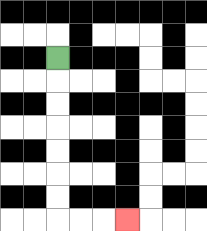{'start': '[2, 2]', 'end': '[5, 9]', 'path_directions': 'D,D,D,D,D,D,D,R,R,R', 'path_coordinates': '[[2, 2], [2, 3], [2, 4], [2, 5], [2, 6], [2, 7], [2, 8], [2, 9], [3, 9], [4, 9], [5, 9]]'}